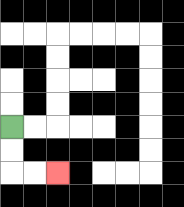{'start': '[0, 5]', 'end': '[2, 7]', 'path_directions': 'D,D,R,R', 'path_coordinates': '[[0, 5], [0, 6], [0, 7], [1, 7], [2, 7]]'}